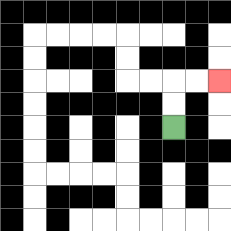{'start': '[7, 5]', 'end': '[9, 3]', 'path_directions': 'U,U,R,R', 'path_coordinates': '[[7, 5], [7, 4], [7, 3], [8, 3], [9, 3]]'}